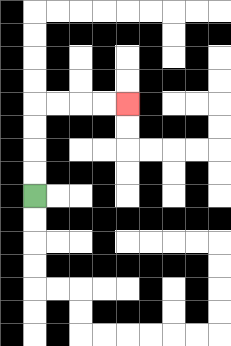{'start': '[1, 8]', 'end': '[5, 4]', 'path_directions': 'U,U,U,U,R,R,R,R', 'path_coordinates': '[[1, 8], [1, 7], [1, 6], [1, 5], [1, 4], [2, 4], [3, 4], [4, 4], [5, 4]]'}